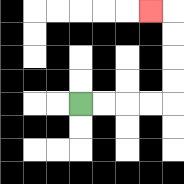{'start': '[3, 4]', 'end': '[6, 0]', 'path_directions': 'R,R,R,R,U,U,U,U,L', 'path_coordinates': '[[3, 4], [4, 4], [5, 4], [6, 4], [7, 4], [7, 3], [7, 2], [7, 1], [7, 0], [6, 0]]'}